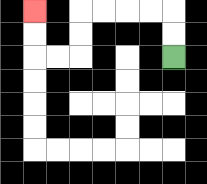{'start': '[7, 2]', 'end': '[1, 0]', 'path_directions': 'U,U,L,L,L,L,D,D,L,L,U,U', 'path_coordinates': '[[7, 2], [7, 1], [7, 0], [6, 0], [5, 0], [4, 0], [3, 0], [3, 1], [3, 2], [2, 2], [1, 2], [1, 1], [1, 0]]'}